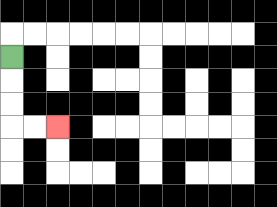{'start': '[0, 2]', 'end': '[2, 5]', 'path_directions': 'D,D,D,R,R', 'path_coordinates': '[[0, 2], [0, 3], [0, 4], [0, 5], [1, 5], [2, 5]]'}